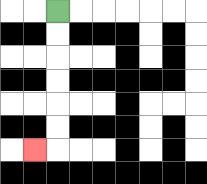{'start': '[2, 0]', 'end': '[1, 6]', 'path_directions': 'D,D,D,D,D,D,L', 'path_coordinates': '[[2, 0], [2, 1], [2, 2], [2, 3], [2, 4], [2, 5], [2, 6], [1, 6]]'}